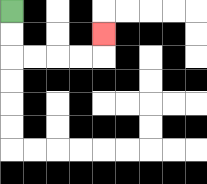{'start': '[0, 0]', 'end': '[4, 1]', 'path_directions': 'D,D,R,R,R,R,U', 'path_coordinates': '[[0, 0], [0, 1], [0, 2], [1, 2], [2, 2], [3, 2], [4, 2], [4, 1]]'}